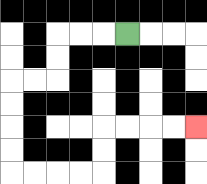{'start': '[5, 1]', 'end': '[8, 5]', 'path_directions': 'L,L,L,D,D,L,L,D,D,D,D,R,R,R,R,U,U,R,R,R,R', 'path_coordinates': '[[5, 1], [4, 1], [3, 1], [2, 1], [2, 2], [2, 3], [1, 3], [0, 3], [0, 4], [0, 5], [0, 6], [0, 7], [1, 7], [2, 7], [3, 7], [4, 7], [4, 6], [4, 5], [5, 5], [6, 5], [7, 5], [8, 5]]'}